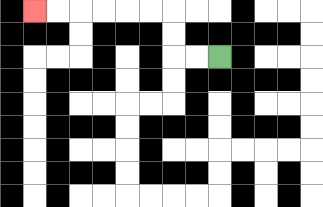{'start': '[9, 2]', 'end': '[1, 0]', 'path_directions': 'L,L,U,U,L,L,L,L,L,L', 'path_coordinates': '[[9, 2], [8, 2], [7, 2], [7, 1], [7, 0], [6, 0], [5, 0], [4, 0], [3, 0], [2, 0], [1, 0]]'}